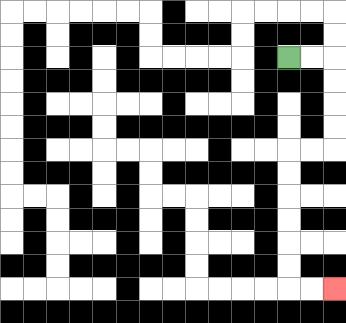{'start': '[12, 2]', 'end': '[14, 12]', 'path_directions': 'R,R,D,D,D,D,L,L,D,D,D,D,D,D,R,R', 'path_coordinates': '[[12, 2], [13, 2], [14, 2], [14, 3], [14, 4], [14, 5], [14, 6], [13, 6], [12, 6], [12, 7], [12, 8], [12, 9], [12, 10], [12, 11], [12, 12], [13, 12], [14, 12]]'}